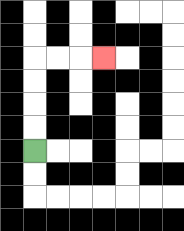{'start': '[1, 6]', 'end': '[4, 2]', 'path_directions': 'U,U,U,U,R,R,R', 'path_coordinates': '[[1, 6], [1, 5], [1, 4], [1, 3], [1, 2], [2, 2], [3, 2], [4, 2]]'}